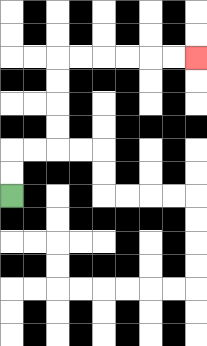{'start': '[0, 8]', 'end': '[8, 2]', 'path_directions': 'U,U,R,R,U,U,U,U,R,R,R,R,R,R', 'path_coordinates': '[[0, 8], [0, 7], [0, 6], [1, 6], [2, 6], [2, 5], [2, 4], [2, 3], [2, 2], [3, 2], [4, 2], [5, 2], [6, 2], [7, 2], [8, 2]]'}